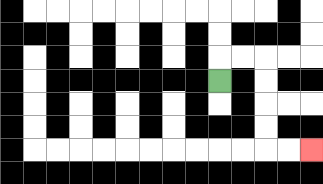{'start': '[9, 3]', 'end': '[13, 6]', 'path_directions': 'U,R,R,D,D,D,D,R,R', 'path_coordinates': '[[9, 3], [9, 2], [10, 2], [11, 2], [11, 3], [11, 4], [11, 5], [11, 6], [12, 6], [13, 6]]'}